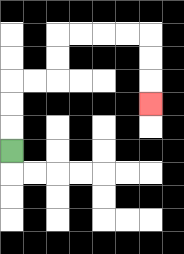{'start': '[0, 6]', 'end': '[6, 4]', 'path_directions': 'U,U,U,R,R,U,U,R,R,R,R,D,D,D', 'path_coordinates': '[[0, 6], [0, 5], [0, 4], [0, 3], [1, 3], [2, 3], [2, 2], [2, 1], [3, 1], [4, 1], [5, 1], [6, 1], [6, 2], [6, 3], [6, 4]]'}